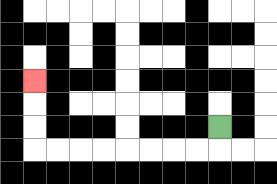{'start': '[9, 5]', 'end': '[1, 3]', 'path_directions': 'D,L,L,L,L,L,L,L,L,U,U,U', 'path_coordinates': '[[9, 5], [9, 6], [8, 6], [7, 6], [6, 6], [5, 6], [4, 6], [3, 6], [2, 6], [1, 6], [1, 5], [1, 4], [1, 3]]'}